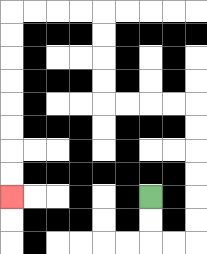{'start': '[6, 8]', 'end': '[0, 8]', 'path_directions': 'D,D,R,R,U,U,U,U,U,U,L,L,L,L,U,U,U,U,L,L,L,L,D,D,D,D,D,D,D,D', 'path_coordinates': '[[6, 8], [6, 9], [6, 10], [7, 10], [8, 10], [8, 9], [8, 8], [8, 7], [8, 6], [8, 5], [8, 4], [7, 4], [6, 4], [5, 4], [4, 4], [4, 3], [4, 2], [4, 1], [4, 0], [3, 0], [2, 0], [1, 0], [0, 0], [0, 1], [0, 2], [0, 3], [0, 4], [0, 5], [0, 6], [0, 7], [0, 8]]'}